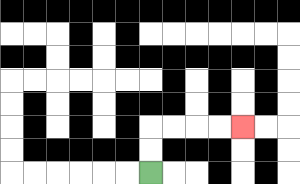{'start': '[6, 7]', 'end': '[10, 5]', 'path_directions': 'U,U,R,R,R,R', 'path_coordinates': '[[6, 7], [6, 6], [6, 5], [7, 5], [8, 5], [9, 5], [10, 5]]'}